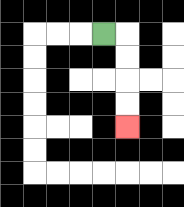{'start': '[4, 1]', 'end': '[5, 5]', 'path_directions': 'R,D,D,D,D', 'path_coordinates': '[[4, 1], [5, 1], [5, 2], [5, 3], [5, 4], [5, 5]]'}